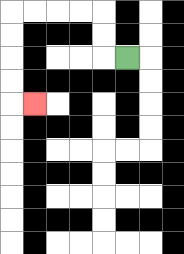{'start': '[5, 2]', 'end': '[1, 4]', 'path_directions': 'L,U,U,L,L,L,L,D,D,D,D,R', 'path_coordinates': '[[5, 2], [4, 2], [4, 1], [4, 0], [3, 0], [2, 0], [1, 0], [0, 0], [0, 1], [0, 2], [0, 3], [0, 4], [1, 4]]'}